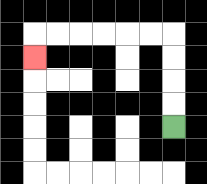{'start': '[7, 5]', 'end': '[1, 2]', 'path_directions': 'U,U,U,U,L,L,L,L,L,L,D', 'path_coordinates': '[[7, 5], [7, 4], [7, 3], [7, 2], [7, 1], [6, 1], [5, 1], [4, 1], [3, 1], [2, 1], [1, 1], [1, 2]]'}